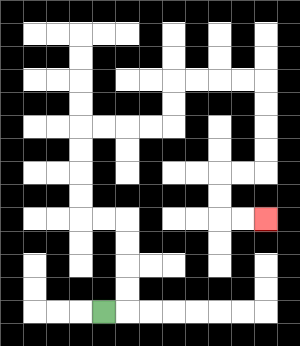{'start': '[4, 13]', 'end': '[11, 9]', 'path_directions': 'R,U,U,U,U,L,L,U,U,U,U,R,R,R,R,U,U,R,R,R,R,D,D,D,D,L,L,D,D,R,R', 'path_coordinates': '[[4, 13], [5, 13], [5, 12], [5, 11], [5, 10], [5, 9], [4, 9], [3, 9], [3, 8], [3, 7], [3, 6], [3, 5], [4, 5], [5, 5], [6, 5], [7, 5], [7, 4], [7, 3], [8, 3], [9, 3], [10, 3], [11, 3], [11, 4], [11, 5], [11, 6], [11, 7], [10, 7], [9, 7], [9, 8], [9, 9], [10, 9], [11, 9]]'}